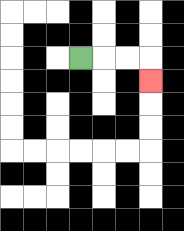{'start': '[3, 2]', 'end': '[6, 3]', 'path_directions': 'R,R,R,D', 'path_coordinates': '[[3, 2], [4, 2], [5, 2], [6, 2], [6, 3]]'}